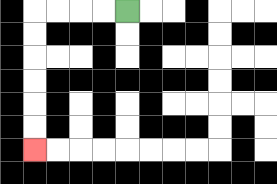{'start': '[5, 0]', 'end': '[1, 6]', 'path_directions': 'L,L,L,L,D,D,D,D,D,D', 'path_coordinates': '[[5, 0], [4, 0], [3, 0], [2, 0], [1, 0], [1, 1], [1, 2], [1, 3], [1, 4], [1, 5], [1, 6]]'}